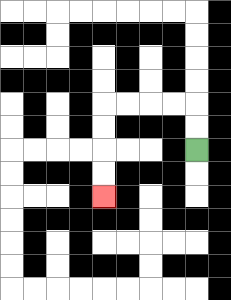{'start': '[8, 6]', 'end': '[4, 8]', 'path_directions': 'U,U,L,L,L,L,D,D,D,D', 'path_coordinates': '[[8, 6], [8, 5], [8, 4], [7, 4], [6, 4], [5, 4], [4, 4], [4, 5], [4, 6], [4, 7], [4, 8]]'}